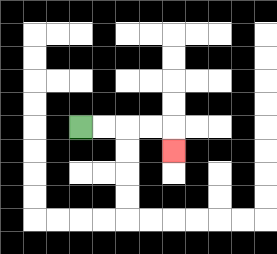{'start': '[3, 5]', 'end': '[7, 6]', 'path_directions': 'R,R,R,R,D', 'path_coordinates': '[[3, 5], [4, 5], [5, 5], [6, 5], [7, 5], [7, 6]]'}